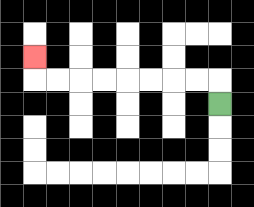{'start': '[9, 4]', 'end': '[1, 2]', 'path_directions': 'U,L,L,L,L,L,L,L,L,U', 'path_coordinates': '[[9, 4], [9, 3], [8, 3], [7, 3], [6, 3], [5, 3], [4, 3], [3, 3], [2, 3], [1, 3], [1, 2]]'}